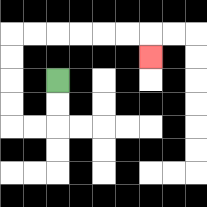{'start': '[2, 3]', 'end': '[6, 2]', 'path_directions': 'D,D,L,L,U,U,U,U,R,R,R,R,R,R,D', 'path_coordinates': '[[2, 3], [2, 4], [2, 5], [1, 5], [0, 5], [0, 4], [0, 3], [0, 2], [0, 1], [1, 1], [2, 1], [3, 1], [4, 1], [5, 1], [6, 1], [6, 2]]'}